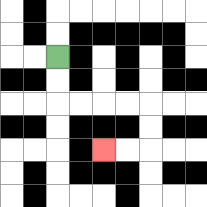{'start': '[2, 2]', 'end': '[4, 6]', 'path_directions': 'D,D,R,R,R,R,D,D,L,L', 'path_coordinates': '[[2, 2], [2, 3], [2, 4], [3, 4], [4, 4], [5, 4], [6, 4], [6, 5], [6, 6], [5, 6], [4, 6]]'}